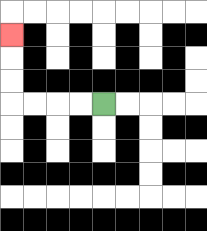{'start': '[4, 4]', 'end': '[0, 1]', 'path_directions': 'L,L,L,L,U,U,U', 'path_coordinates': '[[4, 4], [3, 4], [2, 4], [1, 4], [0, 4], [0, 3], [0, 2], [0, 1]]'}